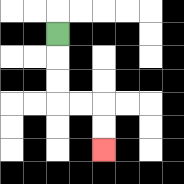{'start': '[2, 1]', 'end': '[4, 6]', 'path_directions': 'D,D,D,R,R,D,D', 'path_coordinates': '[[2, 1], [2, 2], [2, 3], [2, 4], [3, 4], [4, 4], [4, 5], [4, 6]]'}